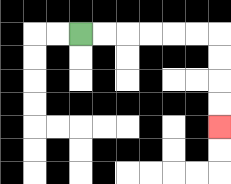{'start': '[3, 1]', 'end': '[9, 5]', 'path_directions': 'R,R,R,R,R,R,D,D,D,D', 'path_coordinates': '[[3, 1], [4, 1], [5, 1], [6, 1], [7, 1], [8, 1], [9, 1], [9, 2], [9, 3], [9, 4], [9, 5]]'}